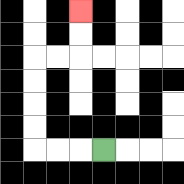{'start': '[4, 6]', 'end': '[3, 0]', 'path_directions': 'L,L,L,U,U,U,U,R,R,U,U', 'path_coordinates': '[[4, 6], [3, 6], [2, 6], [1, 6], [1, 5], [1, 4], [1, 3], [1, 2], [2, 2], [3, 2], [3, 1], [3, 0]]'}